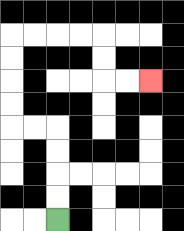{'start': '[2, 9]', 'end': '[6, 3]', 'path_directions': 'U,U,U,U,L,L,U,U,U,U,R,R,R,R,D,D,R,R', 'path_coordinates': '[[2, 9], [2, 8], [2, 7], [2, 6], [2, 5], [1, 5], [0, 5], [0, 4], [0, 3], [0, 2], [0, 1], [1, 1], [2, 1], [3, 1], [4, 1], [4, 2], [4, 3], [5, 3], [6, 3]]'}